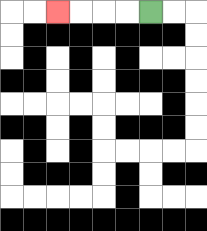{'start': '[6, 0]', 'end': '[2, 0]', 'path_directions': 'L,L,L,L', 'path_coordinates': '[[6, 0], [5, 0], [4, 0], [3, 0], [2, 0]]'}